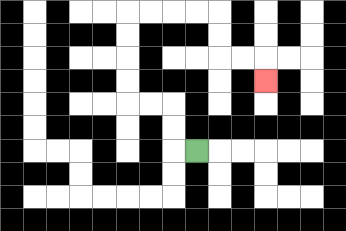{'start': '[8, 6]', 'end': '[11, 3]', 'path_directions': 'L,U,U,L,L,U,U,U,U,R,R,R,R,D,D,R,R,D', 'path_coordinates': '[[8, 6], [7, 6], [7, 5], [7, 4], [6, 4], [5, 4], [5, 3], [5, 2], [5, 1], [5, 0], [6, 0], [7, 0], [8, 0], [9, 0], [9, 1], [9, 2], [10, 2], [11, 2], [11, 3]]'}